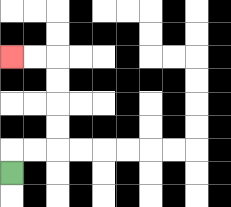{'start': '[0, 7]', 'end': '[0, 2]', 'path_directions': 'U,R,R,U,U,U,U,L,L', 'path_coordinates': '[[0, 7], [0, 6], [1, 6], [2, 6], [2, 5], [2, 4], [2, 3], [2, 2], [1, 2], [0, 2]]'}